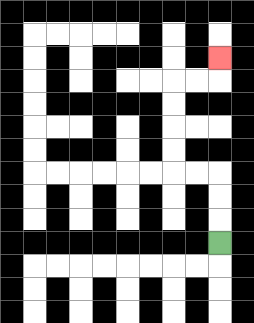{'start': '[9, 10]', 'end': '[9, 2]', 'path_directions': 'U,U,U,L,L,U,U,U,U,R,R,U', 'path_coordinates': '[[9, 10], [9, 9], [9, 8], [9, 7], [8, 7], [7, 7], [7, 6], [7, 5], [7, 4], [7, 3], [8, 3], [9, 3], [9, 2]]'}